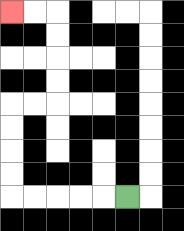{'start': '[5, 8]', 'end': '[0, 0]', 'path_directions': 'L,L,L,L,L,U,U,U,U,R,R,U,U,U,U,L,L', 'path_coordinates': '[[5, 8], [4, 8], [3, 8], [2, 8], [1, 8], [0, 8], [0, 7], [0, 6], [0, 5], [0, 4], [1, 4], [2, 4], [2, 3], [2, 2], [2, 1], [2, 0], [1, 0], [0, 0]]'}